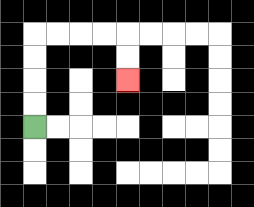{'start': '[1, 5]', 'end': '[5, 3]', 'path_directions': 'U,U,U,U,R,R,R,R,D,D', 'path_coordinates': '[[1, 5], [1, 4], [1, 3], [1, 2], [1, 1], [2, 1], [3, 1], [4, 1], [5, 1], [5, 2], [5, 3]]'}